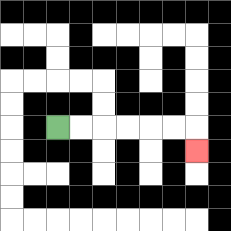{'start': '[2, 5]', 'end': '[8, 6]', 'path_directions': 'R,R,R,R,R,R,D', 'path_coordinates': '[[2, 5], [3, 5], [4, 5], [5, 5], [6, 5], [7, 5], [8, 5], [8, 6]]'}